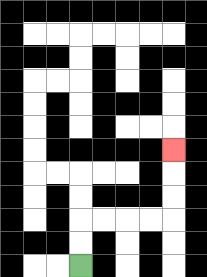{'start': '[3, 11]', 'end': '[7, 6]', 'path_directions': 'U,U,R,R,R,R,U,U,U', 'path_coordinates': '[[3, 11], [3, 10], [3, 9], [4, 9], [5, 9], [6, 9], [7, 9], [7, 8], [7, 7], [7, 6]]'}